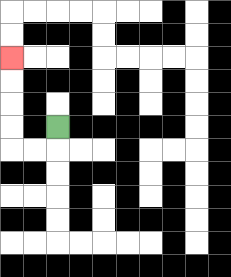{'start': '[2, 5]', 'end': '[0, 2]', 'path_directions': 'D,L,L,U,U,U,U', 'path_coordinates': '[[2, 5], [2, 6], [1, 6], [0, 6], [0, 5], [0, 4], [0, 3], [0, 2]]'}